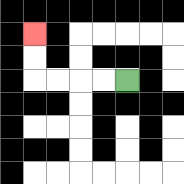{'start': '[5, 3]', 'end': '[1, 1]', 'path_directions': 'L,L,L,L,U,U', 'path_coordinates': '[[5, 3], [4, 3], [3, 3], [2, 3], [1, 3], [1, 2], [1, 1]]'}